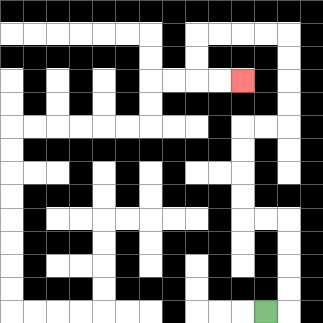{'start': '[11, 13]', 'end': '[10, 3]', 'path_directions': 'R,U,U,U,U,L,L,U,U,U,U,R,R,U,U,U,U,L,L,L,L,D,D,R,R', 'path_coordinates': '[[11, 13], [12, 13], [12, 12], [12, 11], [12, 10], [12, 9], [11, 9], [10, 9], [10, 8], [10, 7], [10, 6], [10, 5], [11, 5], [12, 5], [12, 4], [12, 3], [12, 2], [12, 1], [11, 1], [10, 1], [9, 1], [8, 1], [8, 2], [8, 3], [9, 3], [10, 3]]'}